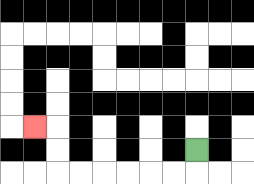{'start': '[8, 6]', 'end': '[1, 5]', 'path_directions': 'D,L,L,L,L,L,L,U,U,L', 'path_coordinates': '[[8, 6], [8, 7], [7, 7], [6, 7], [5, 7], [4, 7], [3, 7], [2, 7], [2, 6], [2, 5], [1, 5]]'}